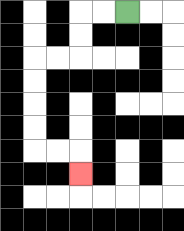{'start': '[5, 0]', 'end': '[3, 7]', 'path_directions': 'L,L,D,D,L,L,D,D,D,D,R,R,D', 'path_coordinates': '[[5, 0], [4, 0], [3, 0], [3, 1], [3, 2], [2, 2], [1, 2], [1, 3], [1, 4], [1, 5], [1, 6], [2, 6], [3, 6], [3, 7]]'}